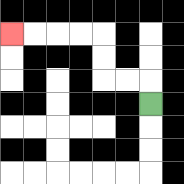{'start': '[6, 4]', 'end': '[0, 1]', 'path_directions': 'U,L,L,U,U,L,L,L,L', 'path_coordinates': '[[6, 4], [6, 3], [5, 3], [4, 3], [4, 2], [4, 1], [3, 1], [2, 1], [1, 1], [0, 1]]'}